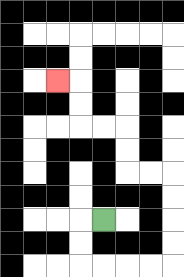{'start': '[4, 9]', 'end': '[2, 3]', 'path_directions': 'L,D,D,R,R,R,R,U,U,U,U,L,L,U,U,L,L,U,U,L', 'path_coordinates': '[[4, 9], [3, 9], [3, 10], [3, 11], [4, 11], [5, 11], [6, 11], [7, 11], [7, 10], [7, 9], [7, 8], [7, 7], [6, 7], [5, 7], [5, 6], [5, 5], [4, 5], [3, 5], [3, 4], [3, 3], [2, 3]]'}